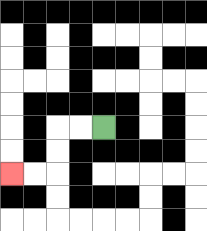{'start': '[4, 5]', 'end': '[0, 7]', 'path_directions': 'L,L,D,D,L,L', 'path_coordinates': '[[4, 5], [3, 5], [2, 5], [2, 6], [2, 7], [1, 7], [0, 7]]'}